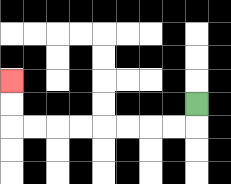{'start': '[8, 4]', 'end': '[0, 3]', 'path_directions': 'D,L,L,L,L,L,L,L,L,U,U', 'path_coordinates': '[[8, 4], [8, 5], [7, 5], [6, 5], [5, 5], [4, 5], [3, 5], [2, 5], [1, 5], [0, 5], [0, 4], [0, 3]]'}